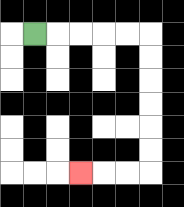{'start': '[1, 1]', 'end': '[3, 7]', 'path_directions': 'R,R,R,R,R,D,D,D,D,D,D,L,L,L', 'path_coordinates': '[[1, 1], [2, 1], [3, 1], [4, 1], [5, 1], [6, 1], [6, 2], [6, 3], [6, 4], [6, 5], [6, 6], [6, 7], [5, 7], [4, 7], [3, 7]]'}